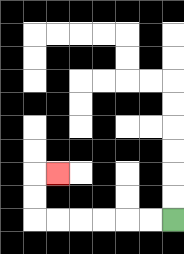{'start': '[7, 9]', 'end': '[2, 7]', 'path_directions': 'L,L,L,L,L,L,U,U,R', 'path_coordinates': '[[7, 9], [6, 9], [5, 9], [4, 9], [3, 9], [2, 9], [1, 9], [1, 8], [1, 7], [2, 7]]'}